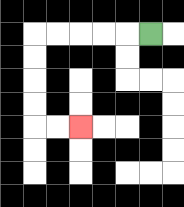{'start': '[6, 1]', 'end': '[3, 5]', 'path_directions': 'L,L,L,L,L,D,D,D,D,R,R', 'path_coordinates': '[[6, 1], [5, 1], [4, 1], [3, 1], [2, 1], [1, 1], [1, 2], [1, 3], [1, 4], [1, 5], [2, 5], [3, 5]]'}